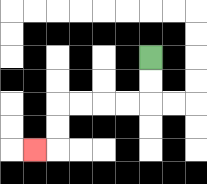{'start': '[6, 2]', 'end': '[1, 6]', 'path_directions': 'D,D,L,L,L,L,D,D,L', 'path_coordinates': '[[6, 2], [6, 3], [6, 4], [5, 4], [4, 4], [3, 4], [2, 4], [2, 5], [2, 6], [1, 6]]'}